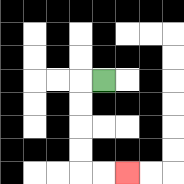{'start': '[4, 3]', 'end': '[5, 7]', 'path_directions': 'L,D,D,D,D,R,R', 'path_coordinates': '[[4, 3], [3, 3], [3, 4], [3, 5], [3, 6], [3, 7], [4, 7], [5, 7]]'}